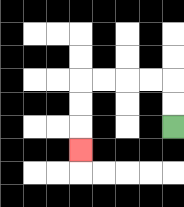{'start': '[7, 5]', 'end': '[3, 6]', 'path_directions': 'U,U,L,L,L,L,D,D,D', 'path_coordinates': '[[7, 5], [7, 4], [7, 3], [6, 3], [5, 3], [4, 3], [3, 3], [3, 4], [3, 5], [3, 6]]'}